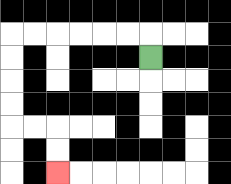{'start': '[6, 2]', 'end': '[2, 7]', 'path_directions': 'U,L,L,L,L,L,L,D,D,D,D,R,R,D,D', 'path_coordinates': '[[6, 2], [6, 1], [5, 1], [4, 1], [3, 1], [2, 1], [1, 1], [0, 1], [0, 2], [0, 3], [0, 4], [0, 5], [1, 5], [2, 5], [2, 6], [2, 7]]'}